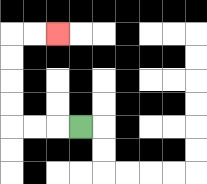{'start': '[3, 5]', 'end': '[2, 1]', 'path_directions': 'L,L,L,U,U,U,U,R,R', 'path_coordinates': '[[3, 5], [2, 5], [1, 5], [0, 5], [0, 4], [0, 3], [0, 2], [0, 1], [1, 1], [2, 1]]'}